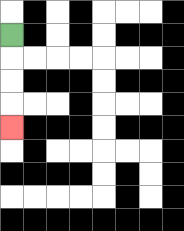{'start': '[0, 1]', 'end': '[0, 5]', 'path_directions': 'D,D,D,D', 'path_coordinates': '[[0, 1], [0, 2], [0, 3], [0, 4], [0, 5]]'}